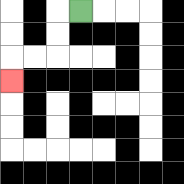{'start': '[3, 0]', 'end': '[0, 3]', 'path_directions': 'L,D,D,L,L,D', 'path_coordinates': '[[3, 0], [2, 0], [2, 1], [2, 2], [1, 2], [0, 2], [0, 3]]'}